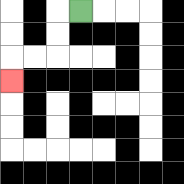{'start': '[3, 0]', 'end': '[0, 3]', 'path_directions': 'L,D,D,L,L,D', 'path_coordinates': '[[3, 0], [2, 0], [2, 1], [2, 2], [1, 2], [0, 2], [0, 3]]'}